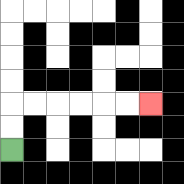{'start': '[0, 6]', 'end': '[6, 4]', 'path_directions': 'U,U,R,R,R,R,R,R', 'path_coordinates': '[[0, 6], [0, 5], [0, 4], [1, 4], [2, 4], [3, 4], [4, 4], [5, 4], [6, 4]]'}